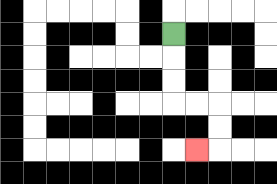{'start': '[7, 1]', 'end': '[8, 6]', 'path_directions': 'D,D,D,R,R,D,D,L', 'path_coordinates': '[[7, 1], [7, 2], [7, 3], [7, 4], [8, 4], [9, 4], [9, 5], [9, 6], [8, 6]]'}